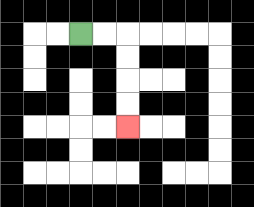{'start': '[3, 1]', 'end': '[5, 5]', 'path_directions': 'R,R,D,D,D,D', 'path_coordinates': '[[3, 1], [4, 1], [5, 1], [5, 2], [5, 3], [5, 4], [5, 5]]'}